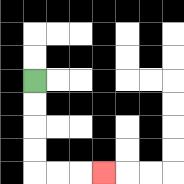{'start': '[1, 3]', 'end': '[4, 7]', 'path_directions': 'D,D,D,D,R,R,R', 'path_coordinates': '[[1, 3], [1, 4], [1, 5], [1, 6], [1, 7], [2, 7], [3, 7], [4, 7]]'}